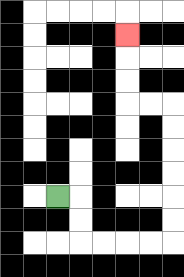{'start': '[2, 8]', 'end': '[5, 1]', 'path_directions': 'R,D,D,R,R,R,R,U,U,U,U,U,U,L,L,U,U,U', 'path_coordinates': '[[2, 8], [3, 8], [3, 9], [3, 10], [4, 10], [5, 10], [6, 10], [7, 10], [7, 9], [7, 8], [7, 7], [7, 6], [7, 5], [7, 4], [6, 4], [5, 4], [5, 3], [5, 2], [5, 1]]'}